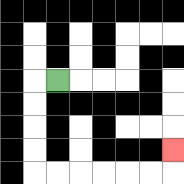{'start': '[2, 3]', 'end': '[7, 6]', 'path_directions': 'L,D,D,D,D,R,R,R,R,R,R,U', 'path_coordinates': '[[2, 3], [1, 3], [1, 4], [1, 5], [1, 6], [1, 7], [2, 7], [3, 7], [4, 7], [5, 7], [6, 7], [7, 7], [7, 6]]'}